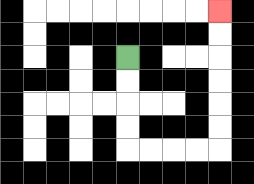{'start': '[5, 2]', 'end': '[9, 0]', 'path_directions': 'D,D,D,D,R,R,R,R,U,U,U,U,U,U', 'path_coordinates': '[[5, 2], [5, 3], [5, 4], [5, 5], [5, 6], [6, 6], [7, 6], [8, 6], [9, 6], [9, 5], [9, 4], [9, 3], [9, 2], [9, 1], [9, 0]]'}